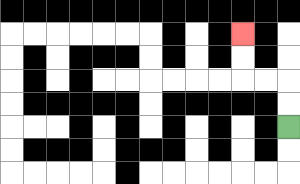{'start': '[12, 5]', 'end': '[10, 1]', 'path_directions': 'U,U,L,L,U,U', 'path_coordinates': '[[12, 5], [12, 4], [12, 3], [11, 3], [10, 3], [10, 2], [10, 1]]'}